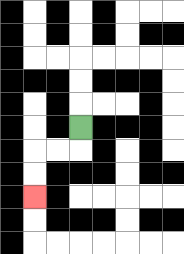{'start': '[3, 5]', 'end': '[1, 8]', 'path_directions': 'D,L,L,D,D', 'path_coordinates': '[[3, 5], [3, 6], [2, 6], [1, 6], [1, 7], [1, 8]]'}